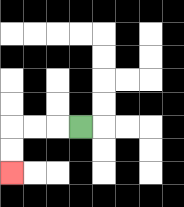{'start': '[3, 5]', 'end': '[0, 7]', 'path_directions': 'L,L,L,D,D', 'path_coordinates': '[[3, 5], [2, 5], [1, 5], [0, 5], [0, 6], [0, 7]]'}